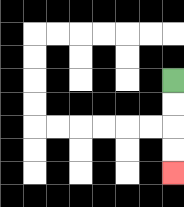{'start': '[7, 3]', 'end': '[7, 7]', 'path_directions': 'D,D,D,D', 'path_coordinates': '[[7, 3], [7, 4], [7, 5], [7, 6], [7, 7]]'}